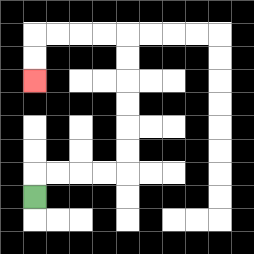{'start': '[1, 8]', 'end': '[1, 3]', 'path_directions': 'U,R,R,R,R,U,U,U,U,U,U,L,L,L,L,D,D', 'path_coordinates': '[[1, 8], [1, 7], [2, 7], [3, 7], [4, 7], [5, 7], [5, 6], [5, 5], [5, 4], [5, 3], [5, 2], [5, 1], [4, 1], [3, 1], [2, 1], [1, 1], [1, 2], [1, 3]]'}